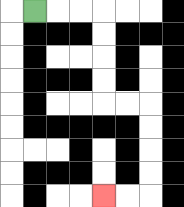{'start': '[1, 0]', 'end': '[4, 8]', 'path_directions': 'R,R,R,D,D,D,D,R,R,D,D,D,D,L,L', 'path_coordinates': '[[1, 0], [2, 0], [3, 0], [4, 0], [4, 1], [4, 2], [4, 3], [4, 4], [5, 4], [6, 4], [6, 5], [6, 6], [6, 7], [6, 8], [5, 8], [4, 8]]'}